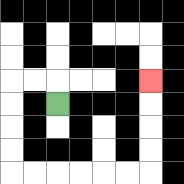{'start': '[2, 4]', 'end': '[6, 3]', 'path_directions': 'U,L,L,D,D,D,D,R,R,R,R,R,R,U,U,U,U', 'path_coordinates': '[[2, 4], [2, 3], [1, 3], [0, 3], [0, 4], [0, 5], [0, 6], [0, 7], [1, 7], [2, 7], [3, 7], [4, 7], [5, 7], [6, 7], [6, 6], [6, 5], [6, 4], [6, 3]]'}